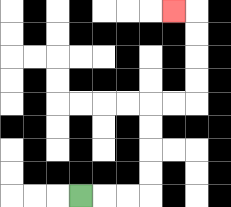{'start': '[3, 8]', 'end': '[7, 0]', 'path_directions': 'R,R,R,U,U,U,U,R,R,U,U,U,U,L', 'path_coordinates': '[[3, 8], [4, 8], [5, 8], [6, 8], [6, 7], [6, 6], [6, 5], [6, 4], [7, 4], [8, 4], [8, 3], [8, 2], [8, 1], [8, 0], [7, 0]]'}